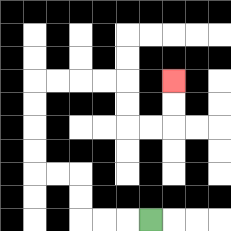{'start': '[6, 9]', 'end': '[7, 3]', 'path_directions': 'L,L,L,U,U,L,L,U,U,U,U,R,R,R,R,D,D,R,R,U,U', 'path_coordinates': '[[6, 9], [5, 9], [4, 9], [3, 9], [3, 8], [3, 7], [2, 7], [1, 7], [1, 6], [1, 5], [1, 4], [1, 3], [2, 3], [3, 3], [4, 3], [5, 3], [5, 4], [5, 5], [6, 5], [7, 5], [7, 4], [7, 3]]'}